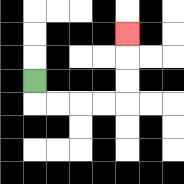{'start': '[1, 3]', 'end': '[5, 1]', 'path_directions': 'D,R,R,R,R,U,U,U', 'path_coordinates': '[[1, 3], [1, 4], [2, 4], [3, 4], [4, 4], [5, 4], [5, 3], [5, 2], [5, 1]]'}